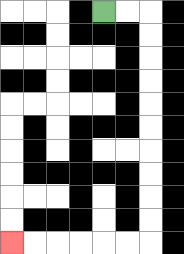{'start': '[4, 0]', 'end': '[0, 10]', 'path_directions': 'R,R,D,D,D,D,D,D,D,D,D,D,L,L,L,L,L,L', 'path_coordinates': '[[4, 0], [5, 0], [6, 0], [6, 1], [6, 2], [6, 3], [6, 4], [6, 5], [6, 6], [6, 7], [6, 8], [6, 9], [6, 10], [5, 10], [4, 10], [3, 10], [2, 10], [1, 10], [0, 10]]'}